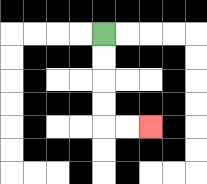{'start': '[4, 1]', 'end': '[6, 5]', 'path_directions': 'D,D,D,D,R,R', 'path_coordinates': '[[4, 1], [4, 2], [4, 3], [4, 4], [4, 5], [5, 5], [6, 5]]'}